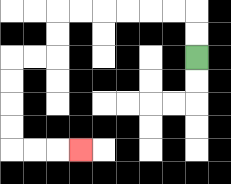{'start': '[8, 2]', 'end': '[3, 6]', 'path_directions': 'U,U,L,L,L,L,L,L,D,D,L,L,D,D,D,D,R,R,R', 'path_coordinates': '[[8, 2], [8, 1], [8, 0], [7, 0], [6, 0], [5, 0], [4, 0], [3, 0], [2, 0], [2, 1], [2, 2], [1, 2], [0, 2], [0, 3], [0, 4], [0, 5], [0, 6], [1, 6], [2, 6], [3, 6]]'}